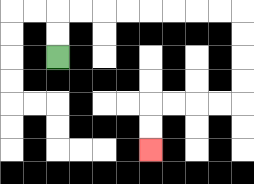{'start': '[2, 2]', 'end': '[6, 6]', 'path_directions': 'U,U,R,R,R,R,R,R,R,R,D,D,D,D,L,L,L,L,D,D', 'path_coordinates': '[[2, 2], [2, 1], [2, 0], [3, 0], [4, 0], [5, 0], [6, 0], [7, 0], [8, 0], [9, 0], [10, 0], [10, 1], [10, 2], [10, 3], [10, 4], [9, 4], [8, 4], [7, 4], [6, 4], [6, 5], [6, 6]]'}